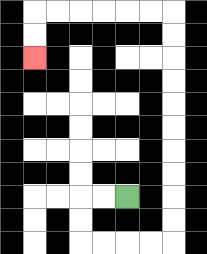{'start': '[5, 8]', 'end': '[1, 2]', 'path_directions': 'L,L,D,D,R,R,R,R,U,U,U,U,U,U,U,U,U,U,L,L,L,L,L,L,D,D', 'path_coordinates': '[[5, 8], [4, 8], [3, 8], [3, 9], [3, 10], [4, 10], [5, 10], [6, 10], [7, 10], [7, 9], [7, 8], [7, 7], [7, 6], [7, 5], [7, 4], [7, 3], [7, 2], [7, 1], [7, 0], [6, 0], [5, 0], [4, 0], [3, 0], [2, 0], [1, 0], [1, 1], [1, 2]]'}